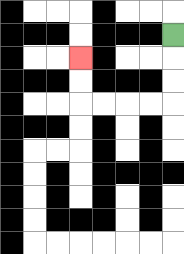{'start': '[7, 1]', 'end': '[3, 2]', 'path_directions': 'D,D,D,L,L,L,L,U,U', 'path_coordinates': '[[7, 1], [7, 2], [7, 3], [7, 4], [6, 4], [5, 4], [4, 4], [3, 4], [3, 3], [3, 2]]'}